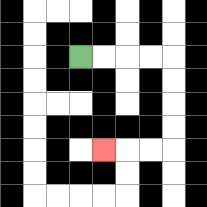{'start': '[3, 2]', 'end': '[4, 6]', 'path_directions': 'R,R,R,R,D,D,D,D,L,L,L', 'path_coordinates': '[[3, 2], [4, 2], [5, 2], [6, 2], [7, 2], [7, 3], [7, 4], [7, 5], [7, 6], [6, 6], [5, 6], [4, 6]]'}